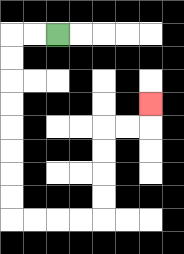{'start': '[2, 1]', 'end': '[6, 4]', 'path_directions': 'L,L,D,D,D,D,D,D,D,D,R,R,R,R,U,U,U,U,R,R,U', 'path_coordinates': '[[2, 1], [1, 1], [0, 1], [0, 2], [0, 3], [0, 4], [0, 5], [0, 6], [0, 7], [0, 8], [0, 9], [1, 9], [2, 9], [3, 9], [4, 9], [4, 8], [4, 7], [4, 6], [4, 5], [5, 5], [6, 5], [6, 4]]'}